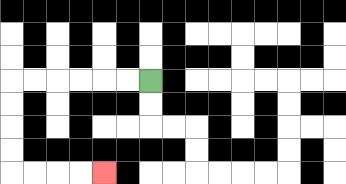{'start': '[6, 3]', 'end': '[4, 7]', 'path_directions': 'L,L,L,L,L,L,D,D,D,D,R,R,R,R', 'path_coordinates': '[[6, 3], [5, 3], [4, 3], [3, 3], [2, 3], [1, 3], [0, 3], [0, 4], [0, 5], [0, 6], [0, 7], [1, 7], [2, 7], [3, 7], [4, 7]]'}